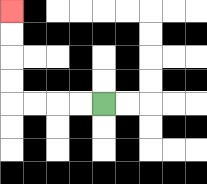{'start': '[4, 4]', 'end': '[0, 0]', 'path_directions': 'L,L,L,L,U,U,U,U', 'path_coordinates': '[[4, 4], [3, 4], [2, 4], [1, 4], [0, 4], [0, 3], [0, 2], [0, 1], [0, 0]]'}